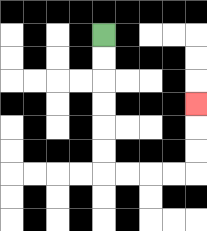{'start': '[4, 1]', 'end': '[8, 4]', 'path_directions': 'D,D,D,D,D,D,R,R,R,R,U,U,U', 'path_coordinates': '[[4, 1], [4, 2], [4, 3], [4, 4], [4, 5], [4, 6], [4, 7], [5, 7], [6, 7], [7, 7], [8, 7], [8, 6], [8, 5], [8, 4]]'}